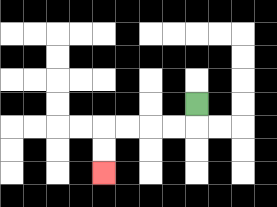{'start': '[8, 4]', 'end': '[4, 7]', 'path_directions': 'D,L,L,L,L,D,D', 'path_coordinates': '[[8, 4], [8, 5], [7, 5], [6, 5], [5, 5], [4, 5], [4, 6], [4, 7]]'}